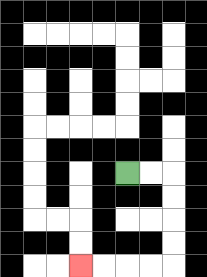{'start': '[5, 7]', 'end': '[3, 11]', 'path_directions': 'R,R,D,D,D,D,L,L,L,L', 'path_coordinates': '[[5, 7], [6, 7], [7, 7], [7, 8], [7, 9], [7, 10], [7, 11], [6, 11], [5, 11], [4, 11], [3, 11]]'}